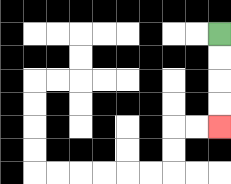{'start': '[9, 1]', 'end': '[9, 5]', 'path_directions': 'D,D,D,D', 'path_coordinates': '[[9, 1], [9, 2], [9, 3], [9, 4], [9, 5]]'}